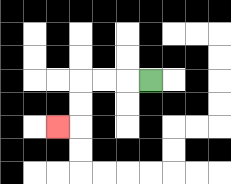{'start': '[6, 3]', 'end': '[2, 5]', 'path_directions': 'L,L,L,D,D,L', 'path_coordinates': '[[6, 3], [5, 3], [4, 3], [3, 3], [3, 4], [3, 5], [2, 5]]'}